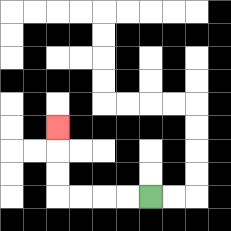{'start': '[6, 8]', 'end': '[2, 5]', 'path_directions': 'L,L,L,L,U,U,U', 'path_coordinates': '[[6, 8], [5, 8], [4, 8], [3, 8], [2, 8], [2, 7], [2, 6], [2, 5]]'}